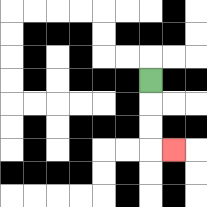{'start': '[6, 3]', 'end': '[7, 6]', 'path_directions': 'D,D,D,R', 'path_coordinates': '[[6, 3], [6, 4], [6, 5], [6, 6], [7, 6]]'}